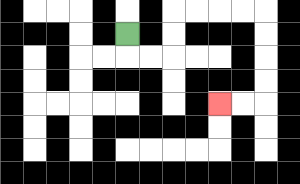{'start': '[5, 1]', 'end': '[9, 4]', 'path_directions': 'D,R,R,U,U,R,R,R,R,D,D,D,D,L,L', 'path_coordinates': '[[5, 1], [5, 2], [6, 2], [7, 2], [7, 1], [7, 0], [8, 0], [9, 0], [10, 0], [11, 0], [11, 1], [11, 2], [11, 3], [11, 4], [10, 4], [9, 4]]'}